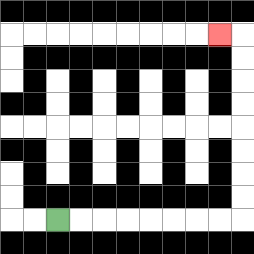{'start': '[2, 9]', 'end': '[9, 1]', 'path_directions': 'R,R,R,R,R,R,R,R,U,U,U,U,U,U,U,U,L', 'path_coordinates': '[[2, 9], [3, 9], [4, 9], [5, 9], [6, 9], [7, 9], [8, 9], [9, 9], [10, 9], [10, 8], [10, 7], [10, 6], [10, 5], [10, 4], [10, 3], [10, 2], [10, 1], [9, 1]]'}